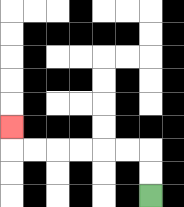{'start': '[6, 8]', 'end': '[0, 5]', 'path_directions': 'U,U,L,L,L,L,L,L,U', 'path_coordinates': '[[6, 8], [6, 7], [6, 6], [5, 6], [4, 6], [3, 6], [2, 6], [1, 6], [0, 6], [0, 5]]'}